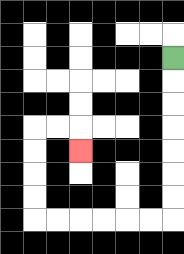{'start': '[7, 2]', 'end': '[3, 6]', 'path_directions': 'D,D,D,D,D,D,D,L,L,L,L,L,L,U,U,U,U,R,R,D', 'path_coordinates': '[[7, 2], [7, 3], [7, 4], [7, 5], [7, 6], [7, 7], [7, 8], [7, 9], [6, 9], [5, 9], [4, 9], [3, 9], [2, 9], [1, 9], [1, 8], [1, 7], [1, 6], [1, 5], [2, 5], [3, 5], [3, 6]]'}